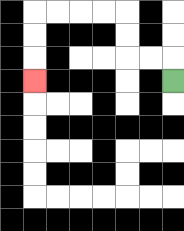{'start': '[7, 3]', 'end': '[1, 3]', 'path_directions': 'U,L,L,U,U,L,L,L,L,D,D,D', 'path_coordinates': '[[7, 3], [7, 2], [6, 2], [5, 2], [5, 1], [5, 0], [4, 0], [3, 0], [2, 0], [1, 0], [1, 1], [1, 2], [1, 3]]'}